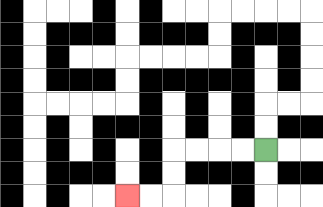{'start': '[11, 6]', 'end': '[5, 8]', 'path_directions': 'L,L,L,L,D,D,L,L', 'path_coordinates': '[[11, 6], [10, 6], [9, 6], [8, 6], [7, 6], [7, 7], [7, 8], [6, 8], [5, 8]]'}